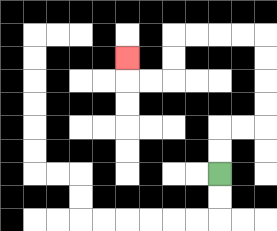{'start': '[9, 7]', 'end': '[5, 2]', 'path_directions': 'U,U,R,R,U,U,U,U,L,L,L,L,D,D,L,L,U', 'path_coordinates': '[[9, 7], [9, 6], [9, 5], [10, 5], [11, 5], [11, 4], [11, 3], [11, 2], [11, 1], [10, 1], [9, 1], [8, 1], [7, 1], [7, 2], [7, 3], [6, 3], [5, 3], [5, 2]]'}